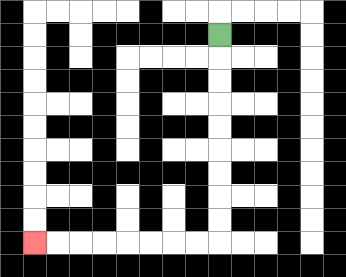{'start': '[9, 1]', 'end': '[1, 10]', 'path_directions': 'D,D,D,D,D,D,D,D,D,L,L,L,L,L,L,L,L', 'path_coordinates': '[[9, 1], [9, 2], [9, 3], [9, 4], [9, 5], [9, 6], [9, 7], [9, 8], [9, 9], [9, 10], [8, 10], [7, 10], [6, 10], [5, 10], [4, 10], [3, 10], [2, 10], [1, 10]]'}